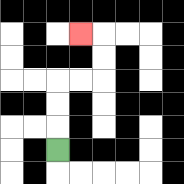{'start': '[2, 6]', 'end': '[3, 1]', 'path_directions': 'U,U,U,R,R,U,U,L', 'path_coordinates': '[[2, 6], [2, 5], [2, 4], [2, 3], [3, 3], [4, 3], [4, 2], [4, 1], [3, 1]]'}